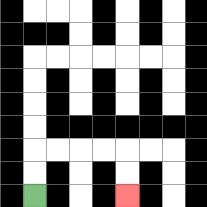{'start': '[1, 8]', 'end': '[5, 8]', 'path_directions': 'U,U,R,R,R,R,D,D', 'path_coordinates': '[[1, 8], [1, 7], [1, 6], [2, 6], [3, 6], [4, 6], [5, 6], [5, 7], [5, 8]]'}